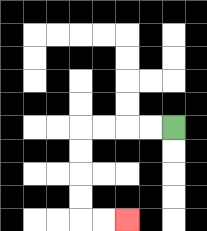{'start': '[7, 5]', 'end': '[5, 9]', 'path_directions': 'L,L,L,L,D,D,D,D,R,R', 'path_coordinates': '[[7, 5], [6, 5], [5, 5], [4, 5], [3, 5], [3, 6], [3, 7], [3, 8], [3, 9], [4, 9], [5, 9]]'}